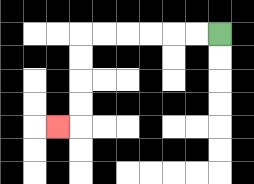{'start': '[9, 1]', 'end': '[2, 5]', 'path_directions': 'L,L,L,L,L,L,D,D,D,D,L', 'path_coordinates': '[[9, 1], [8, 1], [7, 1], [6, 1], [5, 1], [4, 1], [3, 1], [3, 2], [3, 3], [3, 4], [3, 5], [2, 5]]'}